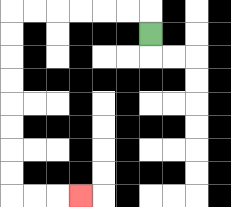{'start': '[6, 1]', 'end': '[3, 8]', 'path_directions': 'U,L,L,L,L,L,L,D,D,D,D,D,D,D,D,R,R,R', 'path_coordinates': '[[6, 1], [6, 0], [5, 0], [4, 0], [3, 0], [2, 0], [1, 0], [0, 0], [0, 1], [0, 2], [0, 3], [0, 4], [0, 5], [0, 6], [0, 7], [0, 8], [1, 8], [2, 8], [3, 8]]'}